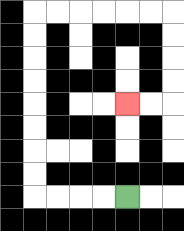{'start': '[5, 8]', 'end': '[5, 4]', 'path_directions': 'L,L,L,L,U,U,U,U,U,U,U,U,R,R,R,R,R,R,D,D,D,D,L,L', 'path_coordinates': '[[5, 8], [4, 8], [3, 8], [2, 8], [1, 8], [1, 7], [1, 6], [1, 5], [1, 4], [1, 3], [1, 2], [1, 1], [1, 0], [2, 0], [3, 0], [4, 0], [5, 0], [6, 0], [7, 0], [7, 1], [7, 2], [7, 3], [7, 4], [6, 4], [5, 4]]'}